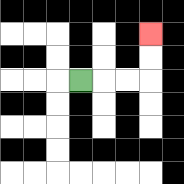{'start': '[3, 3]', 'end': '[6, 1]', 'path_directions': 'R,R,R,U,U', 'path_coordinates': '[[3, 3], [4, 3], [5, 3], [6, 3], [6, 2], [6, 1]]'}